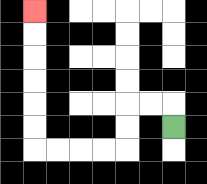{'start': '[7, 5]', 'end': '[1, 0]', 'path_directions': 'U,L,L,D,D,L,L,L,L,U,U,U,U,U,U', 'path_coordinates': '[[7, 5], [7, 4], [6, 4], [5, 4], [5, 5], [5, 6], [4, 6], [3, 6], [2, 6], [1, 6], [1, 5], [1, 4], [1, 3], [1, 2], [1, 1], [1, 0]]'}